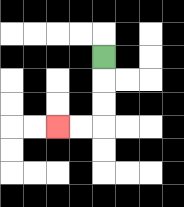{'start': '[4, 2]', 'end': '[2, 5]', 'path_directions': 'D,D,D,L,L', 'path_coordinates': '[[4, 2], [4, 3], [4, 4], [4, 5], [3, 5], [2, 5]]'}